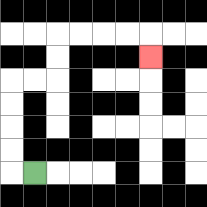{'start': '[1, 7]', 'end': '[6, 2]', 'path_directions': 'L,U,U,U,U,R,R,U,U,R,R,R,R,D', 'path_coordinates': '[[1, 7], [0, 7], [0, 6], [0, 5], [0, 4], [0, 3], [1, 3], [2, 3], [2, 2], [2, 1], [3, 1], [4, 1], [5, 1], [6, 1], [6, 2]]'}